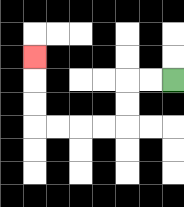{'start': '[7, 3]', 'end': '[1, 2]', 'path_directions': 'L,L,D,D,L,L,L,L,U,U,U', 'path_coordinates': '[[7, 3], [6, 3], [5, 3], [5, 4], [5, 5], [4, 5], [3, 5], [2, 5], [1, 5], [1, 4], [1, 3], [1, 2]]'}